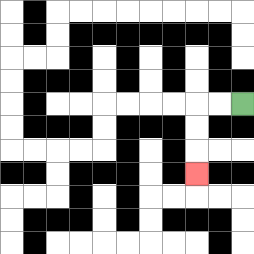{'start': '[10, 4]', 'end': '[8, 7]', 'path_directions': 'L,L,D,D,D', 'path_coordinates': '[[10, 4], [9, 4], [8, 4], [8, 5], [8, 6], [8, 7]]'}